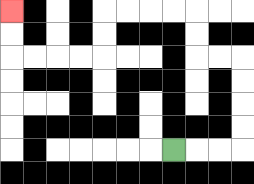{'start': '[7, 6]', 'end': '[0, 0]', 'path_directions': 'R,R,R,U,U,U,U,L,L,U,U,L,L,L,L,D,D,L,L,L,L,U,U', 'path_coordinates': '[[7, 6], [8, 6], [9, 6], [10, 6], [10, 5], [10, 4], [10, 3], [10, 2], [9, 2], [8, 2], [8, 1], [8, 0], [7, 0], [6, 0], [5, 0], [4, 0], [4, 1], [4, 2], [3, 2], [2, 2], [1, 2], [0, 2], [0, 1], [0, 0]]'}